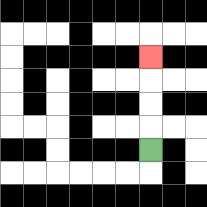{'start': '[6, 6]', 'end': '[6, 2]', 'path_directions': 'U,U,U,U', 'path_coordinates': '[[6, 6], [6, 5], [6, 4], [6, 3], [6, 2]]'}